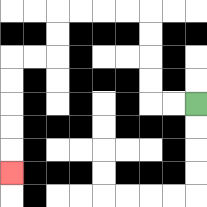{'start': '[8, 4]', 'end': '[0, 7]', 'path_directions': 'L,L,U,U,U,U,L,L,L,L,D,D,L,L,D,D,D,D,D', 'path_coordinates': '[[8, 4], [7, 4], [6, 4], [6, 3], [6, 2], [6, 1], [6, 0], [5, 0], [4, 0], [3, 0], [2, 0], [2, 1], [2, 2], [1, 2], [0, 2], [0, 3], [0, 4], [0, 5], [0, 6], [0, 7]]'}